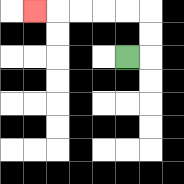{'start': '[5, 2]', 'end': '[1, 0]', 'path_directions': 'R,U,U,L,L,L,L,L', 'path_coordinates': '[[5, 2], [6, 2], [6, 1], [6, 0], [5, 0], [4, 0], [3, 0], [2, 0], [1, 0]]'}